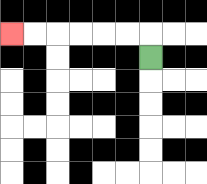{'start': '[6, 2]', 'end': '[0, 1]', 'path_directions': 'U,L,L,L,L,L,L', 'path_coordinates': '[[6, 2], [6, 1], [5, 1], [4, 1], [3, 1], [2, 1], [1, 1], [0, 1]]'}